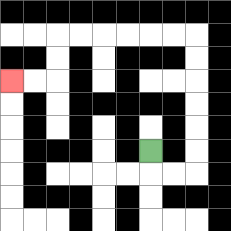{'start': '[6, 6]', 'end': '[0, 3]', 'path_directions': 'D,R,R,U,U,U,U,U,U,L,L,L,L,L,L,D,D,L,L', 'path_coordinates': '[[6, 6], [6, 7], [7, 7], [8, 7], [8, 6], [8, 5], [8, 4], [8, 3], [8, 2], [8, 1], [7, 1], [6, 1], [5, 1], [4, 1], [3, 1], [2, 1], [2, 2], [2, 3], [1, 3], [0, 3]]'}